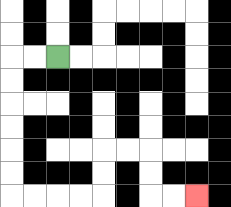{'start': '[2, 2]', 'end': '[8, 8]', 'path_directions': 'L,L,D,D,D,D,D,D,R,R,R,R,U,U,R,R,D,D,R,R', 'path_coordinates': '[[2, 2], [1, 2], [0, 2], [0, 3], [0, 4], [0, 5], [0, 6], [0, 7], [0, 8], [1, 8], [2, 8], [3, 8], [4, 8], [4, 7], [4, 6], [5, 6], [6, 6], [6, 7], [6, 8], [7, 8], [8, 8]]'}